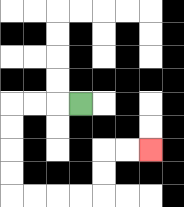{'start': '[3, 4]', 'end': '[6, 6]', 'path_directions': 'L,L,L,D,D,D,D,R,R,R,R,U,U,R,R', 'path_coordinates': '[[3, 4], [2, 4], [1, 4], [0, 4], [0, 5], [0, 6], [0, 7], [0, 8], [1, 8], [2, 8], [3, 8], [4, 8], [4, 7], [4, 6], [5, 6], [6, 6]]'}